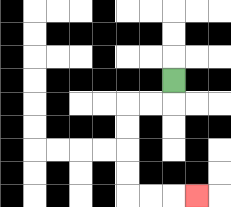{'start': '[7, 3]', 'end': '[8, 8]', 'path_directions': 'D,L,L,D,D,D,D,R,R,R', 'path_coordinates': '[[7, 3], [7, 4], [6, 4], [5, 4], [5, 5], [5, 6], [5, 7], [5, 8], [6, 8], [7, 8], [8, 8]]'}